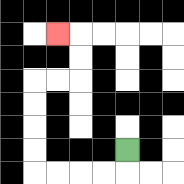{'start': '[5, 6]', 'end': '[2, 1]', 'path_directions': 'D,L,L,L,L,U,U,U,U,R,R,U,U,L', 'path_coordinates': '[[5, 6], [5, 7], [4, 7], [3, 7], [2, 7], [1, 7], [1, 6], [1, 5], [1, 4], [1, 3], [2, 3], [3, 3], [3, 2], [3, 1], [2, 1]]'}